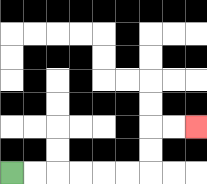{'start': '[0, 7]', 'end': '[8, 5]', 'path_directions': 'R,R,R,R,R,R,U,U,R,R', 'path_coordinates': '[[0, 7], [1, 7], [2, 7], [3, 7], [4, 7], [5, 7], [6, 7], [6, 6], [6, 5], [7, 5], [8, 5]]'}